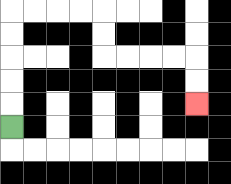{'start': '[0, 5]', 'end': '[8, 4]', 'path_directions': 'U,U,U,U,U,R,R,R,R,D,D,R,R,R,R,D,D', 'path_coordinates': '[[0, 5], [0, 4], [0, 3], [0, 2], [0, 1], [0, 0], [1, 0], [2, 0], [3, 0], [4, 0], [4, 1], [4, 2], [5, 2], [6, 2], [7, 2], [8, 2], [8, 3], [8, 4]]'}